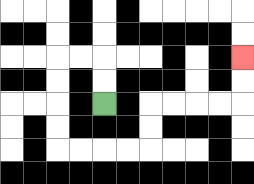{'start': '[4, 4]', 'end': '[10, 2]', 'path_directions': 'U,U,L,L,D,D,D,D,R,R,R,R,U,U,R,R,R,R,U,U', 'path_coordinates': '[[4, 4], [4, 3], [4, 2], [3, 2], [2, 2], [2, 3], [2, 4], [2, 5], [2, 6], [3, 6], [4, 6], [5, 6], [6, 6], [6, 5], [6, 4], [7, 4], [8, 4], [9, 4], [10, 4], [10, 3], [10, 2]]'}